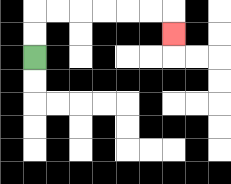{'start': '[1, 2]', 'end': '[7, 1]', 'path_directions': 'U,U,R,R,R,R,R,R,D', 'path_coordinates': '[[1, 2], [1, 1], [1, 0], [2, 0], [3, 0], [4, 0], [5, 0], [6, 0], [7, 0], [7, 1]]'}